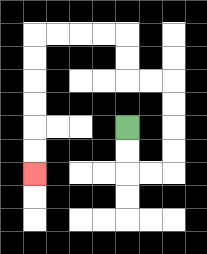{'start': '[5, 5]', 'end': '[1, 7]', 'path_directions': 'D,D,R,R,U,U,U,U,L,L,U,U,L,L,L,L,D,D,D,D,D,D', 'path_coordinates': '[[5, 5], [5, 6], [5, 7], [6, 7], [7, 7], [7, 6], [7, 5], [7, 4], [7, 3], [6, 3], [5, 3], [5, 2], [5, 1], [4, 1], [3, 1], [2, 1], [1, 1], [1, 2], [1, 3], [1, 4], [1, 5], [1, 6], [1, 7]]'}